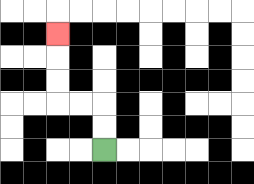{'start': '[4, 6]', 'end': '[2, 1]', 'path_directions': 'U,U,L,L,U,U,U', 'path_coordinates': '[[4, 6], [4, 5], [4, 4], [3, 4], [2, 4], [2, 3], [2, 2], [2, 1]]'}